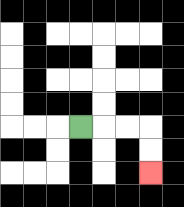{'start': '[3, 5]', 'end': '[6, 7]', 'path_directions': 'R,R,R,D,D', 'path_coordinates': '[[3, 5], [4, 5], [5, 5], [6, 5], [6, 6], [6, 7]]'}